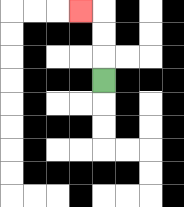{'start': '[4, 3]', 'end': '[3, 0]', 'path_directions': 'U,U,U,L', 'path_coordinates': '[[4, 3], [4, 2], [4, 1], [4, 0], [3, 0]]'}